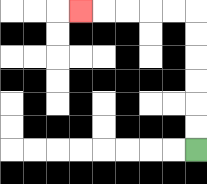{'start': '[8, 6]', 'end': '[3, 0]', 'path_directions': 'U,U,U,U,U,U,L,L,L,L,L', 'path_coordinates': '[[8, 6], [8, 5], [8, 4], [8, 3], [8, 2], [8, 1], [8, 0], [7, 0], [6, 0], [5, 0], [4, 0], [3, 0]]'}